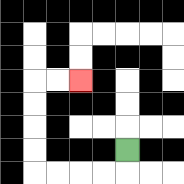{'start': '[5, 6]', 'end': '[3, 3]', 'path_directions': 'D,L,L,L,L,U,U,U,U,R,R', 'path_coordinates': '[[5, 6], [5, 7], [4, 7], [3, 7], [2, 7], [1, 7], [1, 6], [1, 5], [1, 4], [1, 3], [2, 3], [3, 3]]'}